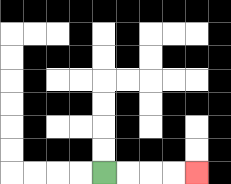{'start': '[4, 7]', 'end': '[8, 7]', 'path_directions': 'R,R,R,R', 'path_coordinates': '[[4, 7], [5, 7], [6, 7], [7, 7], [8, 7]]'}